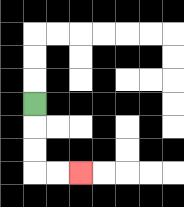{'start': '[1, 4]', 'end': '[3, 7]', 'path_directions': 'D,D,D,R,R', 'path_coordinates': '[[1, 4], [1, 5], [1, 6], [1, 7], [2, 7], [3, 7]]'}